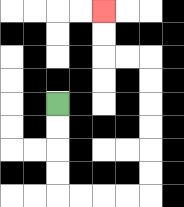{'start': '[2, 4]', 'end': '[4, 0]', 'path_directions': 'D,D,D,D,R,R,R,R,U,U,U,U,U,U,L,L,U,U', 'path_coordinates': '[[2, 4], [2, 5], [2, 6], [2, 7], [2, 8], [3, 8], [4, 8], [5, 8], [6, 8], [6, 7], [6, 6], [6, 5], [6, 4], [6, 3], [6, 2], [5, 2], [4, 2], [4, 1], [4, 0]]'}